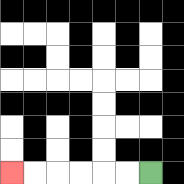{'start': '[6, 7]', 'end': '[0, 7]', 'path_directions': 'L,L,L,L,L,L', 'path_coordinates': '[[6, 7], [5, 7], [4, 7], [3, 7], [2, 7], [1, 7], [0, 7]]'}